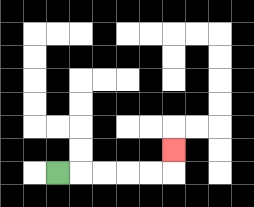{'start': '[2, 7]', 'end': '[7, 6]', 'path_directions': 'R,R,R,R,R,U', 'path_coordinates': '[[2, 7], [3, 7], [4, 7], [5, 7], [6, 7], [7, 7], [7, 6]]'}